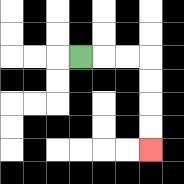{'start': '[3, 2]', 'end': '[6, 6]', 'path_directions': 'R,R,R,D,D,D,D', 'path_coordinates': '[[3, 2], [4, 2], [5, 2], [6, 2], [6, 3], [6, 4], [6, 5], [6, 6]]'}